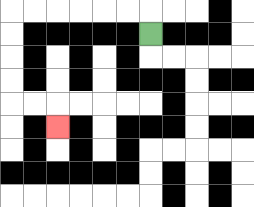{'start': '[6, 1]', 'end': '[2, 5]', 'path_directions': 'U,L,L,L,L,L,L,D,D,D,D,R,R,D', 'path_coordinates': '[[6, 1], [6, 0], [5, 0], [4, 0], [3, 0], [2, 0], [1, 0], [0, 0], [0, 1], [0, 2], [0, 3], [0, 4], [1, 4], [2, 4], [2, 5]]'}